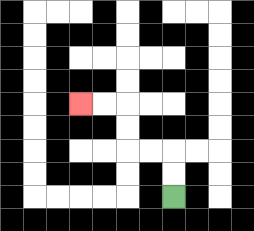{'start': '[7, 8]', 'end': '[3, 4]', 'path_directions': 'U,U,L,L,U,U,L,L', 'path_coordinates': '[[7, 8], [7, 7], [7, 6], [6, 6], [5, 6], [5, 5], [5, 4], [4, 4], [3, 4]]'}